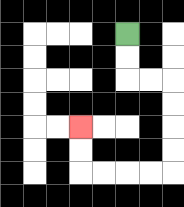{'start': '[5, 1]', 'end': '[3, 5]', 'path_directions': 'D,D,R,R,D,D,D,D,L,L,L,L,U,U', 'path_coordinates': '[[5, 1], [5, 2], [5, 3], [6, 3], [7, 3], [7, 4], [7, 5], [7, 6], [7, 7], [6, 7], [5, 7], [4, 7], [3, 7], [3, 6], [3, 5]]'}